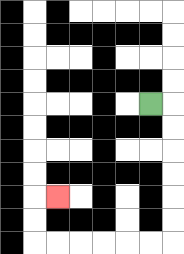{'start': '[6, 4]', 'end': '[2, 8]', 'path_directions': 'R,D,D,D,D,D,D,L,L,L,L,L,L,U,U,R', 'path_coordinates': '[[6, 4], [7, 4], [7, 5], [7, 6], [7, 7], [7, 8], [7, 9], [7, 10], [6, 10], [5, 10], [4, 10], [3, 10], [2, 10], [1, 10], [1, 9], [1, 8], [2, 8]]'}